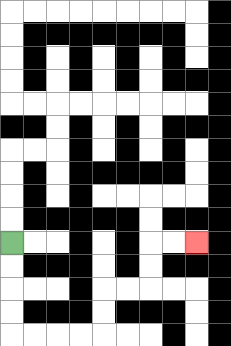{'start': '[0, 10]', 'end': '[8, 10]', 'path_directions': 'D,D,D,D,R,R,R,R,U,U,R,R,U,U,R,R', 'path_coordinates': '[[0, 10], [0, 11], [0, 12], [0, 13], [0, 14], [1, 14], [2, 14], [3, 14], [4, 14], [4, 13], [4, 12], [5, 12], [6, 12], [6, 11], [6, 10], [7, 10], [8, 10]]'}